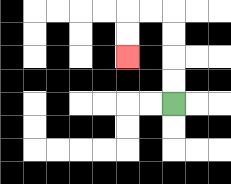{'start': '[7, 4]', 'end': '[5, 2]', 'path_directions': 'U,U,U,U,L,L,D,D', 'path_coordinates': '[[7, 4], [7, 3], [7, 2], [7, 1], [7, 0], [6, 0], [5, 0], [5, 1], [5, 2]]'}